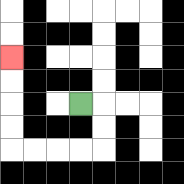{'start': '[3, 4]', 'end': '[0, 2]', 'path_directions': 'R,D,D,L,L,L,L,U,U,U,U', 'path_coordinates': '[[3, 4], [4, 4], [4, 5], [4, 6], [3, 6], [2, 6], [1, 6], [0, 6], [0, 5], [0, 4], [0, 3], [0, 2]]'}